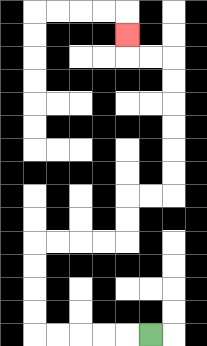{'start': '[6, 14]', 'end': '[5, 1]', 'path_directions': 'L,L,L,L,L,U,U,U,U,R,R,R,R,U,U,R,R,U,U,U,U,U,U,L,L,U', 'path_coordinates': '[[6, 14], [5, 14], [4, 14], [3, 14], [2, 14], [1, 14], [1, 13], [1, 12], [1, 11], [1, 10], [2, 10], [3, 10], [4, 10], [5, 10], [5, 9], [5, 8], [6, 8], [7, 8], [7, 7], [7, 6], [7, 5], [7, 4], [7, 3], [7, 2], [6, 2], [5, 2], [5, 1]]'}